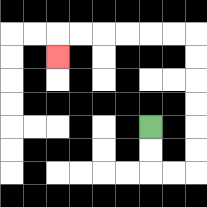{'start': '[6, 5]', 'end': '[2, 2]', 'path_directions': 'D,D,R,R,U,U,U,U,U,U,L,L,L,L,L,L,D', 'path_coordinates': '[[6, 5], [6, 6], [6, 7], [7, 7], [8, 7], [8, 6], [8, 5], [8, 4], [8, 3], [8, 2], [8, 1], [7, 1], [6, 1], [5, 1], [4, 1], [3, 1], [2, 1], [2, 2]]'}